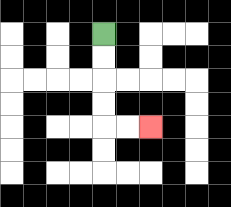{'start': '[4, 1]', 'end': '[6, 5]', 'path_directions': 'D,D,D,D,R,R', 'path_coordinates': '[[4, 1], [4, 2], [4, 3], [4, 4], [4, 5], [5, 5], [6, 5]]'}